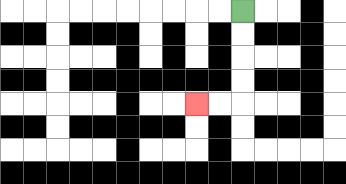{'start': '[10, 0]', 'end': '[8, 4]', 'path_directions': 'D,D,D,D,L,L', 'path_coordinates': '[[10, 0], [10, 1], [10, 2], [10, 3], [10, 4], [9, 4], [8, 4]]'}